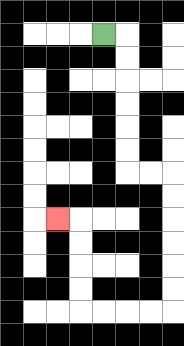{'start': '[4, 1]', 'end': '[2, 9]', 'path_directions': 'R,D,D,D,D,D,D,R,R,D,D,D,D,D,D,L,L,L,L,U,U,U,U,L', 'path_coordinates': '[[4, 1], [5, 1], [5, 2], [5, 3], [5, 4], [5, 5], [5, 6], [5, 7], [6, 7], [7, 7], [7, 8], [7, 9], [7, 10], [7, 11], [7, 12], [7, 13], [6, 13], [5, 13], [4, 13], [3, 13], [3, 12], [3, 11], [3, 10], [3, 9], [2, 9]]'}